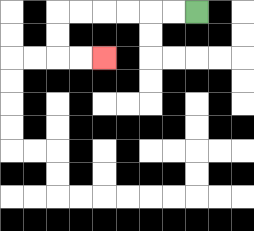{'start': '[8, 0]', 'end': '[4, 2]', 'path_directions': 'L,L,L,L,L,L,D,D,R,R', 'path_coordinates': '[[8, 0], [7, 0], [6, 0], [5, 0], [4, 0], [3, 0], [2, 0], [2, 1], [2, 2], [3, 2], [4, 2]]'}